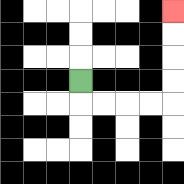{'start': '[3, 3]', 'end': '[7, 0]', 'path_directions': 'D,R,R,R,R,U,U,U,U', 'path_coordinates': '[[3, 3], [3, 4], [4, 4], [5, 4], [6, 4], [7, 4], [7, 3], [7, 2], [7, 1], [7, 0]]'}